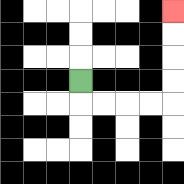{'start': '[3, 3]', 'end': '[7, 0]', 'path_directions': 'D,R,R,R,R,U,U,U,U', 'path_coordinates': '[[3, 3], [3, 4], [4, 4], [5, 4], [6, 4], [7, 4], [7, 3], [7, 2], [7, 1], [7, 0]]'}